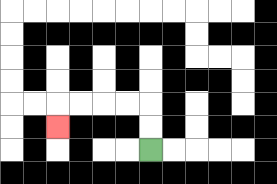{'start': '[6, 6]', 'end': '[2, 5]', 'path_directions': 'U,U,L,L,L,L,D', 'path_coordinates': '[[6, 6], [6, 5], [6, 4], [5, 4], [4, 4], [3, 4], [2, 4], [2, 5]]'}